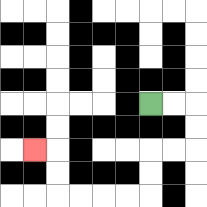{'start': '[6, 4]', 'end': '[1, 6]', 'path_directions': 'R,R,D,D,L,L,D,D,L,L,L,L,U,U,L', 'path_coordinates': '[[6, 4], [7, 4], [8, 4], [8, 5], [8, 6], [7, 6], [6, 6], [6, 7], [6, 8], [5, 8], [4, 8], [3, 8], [2, 8], [2, 7], [2, 6], [1, 6]]'}